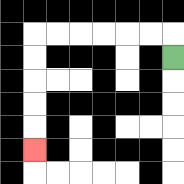{'start': '[7, 2]', 'end': '[1, 6]', 'path_directions': 'U,L,L,L,L,L,L,D,D,D,D,D', 'path_coordinates': '[[7, 2], [7, 1], [6, 1], [5, 1], [4, 1], [3, 1], [2, 1], [1, 1], [1, 2], [1, 3], [1, 4], [1, 5], [1, 6]]'}